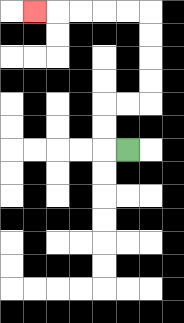{'start': '[5, 6]', 'end': '[1, 0]', 'path_directions': 'L,U,U,R,R,U,U,U,U,L,L,L,L,L', 'path_coordinates': '[[5, 6], [4, 6], [4, 5], [4, 4], [5, 4], [6, 4], [6, 3], [6, 2], [6, 1], [6, 0], [5, 0], [4, 0], [3, 0], [2, 0], [1, 0]]'}